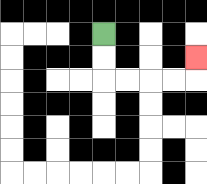{'start': '[4, 1]', 'end': '[8, 2]', 'path_directions': 'D,D,R,R,R,R,U', 'path_coordinates': '[[4, 1], [4, 2], [4, 3], [5, 3], [6, 3], [7, 3], [8, 3], [8, 2]]'}